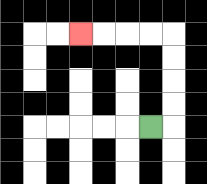{'start': '[6, 5]', 'end': '[3, 1]', 'path_directions': 'R,U,U,U,U,L,L,L,L', 'path_coordinates': '[[6, 5], [7, 5], [7, 4], [7, 3], [7, 2], [7, 1], [6, 1], [5, 1], [4, 1], [3, 1]]'}